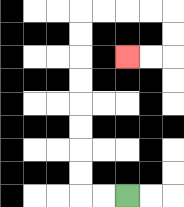{'start': '[5, 8]', 'end': '[5, 2]', 'path_directions': 'L,L,U,U,U,U,U,U,U,U,R,R,R,R,D,D,L,L', 'path_coordinates': '[[5, 8], [4, 8], [3, 8], [3, 7], [3, 6], [3, 5], [3, 4], [3, 3], [3, 2], [3, 1], [3, 0], [4, 0], [5, 0], [6, 0], [7, 0], [7, 1], [7, 2], [6, 2], [5, 2]]'}